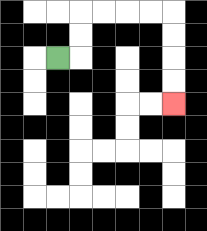{'start': '[2, 2]', 'end': '[7, 4]', 'path_directions': 'R,U,U,R,R,R,R,D,D,D,D', 'path_coordinates': '[[2, 2], [3, 2], [3, 1], [3, 0], [4, 0], [5, 0], [6, 0], [7, 0], [7, 1], [7, 2], [7, 3], [7, 4]]'}